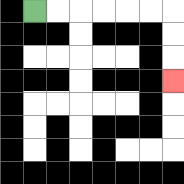{'start': '[1, 0]', 'end': '[7, 3]', 'path_directions': 'R,R,R,R,R,R,D,D,D', 'path_coordinates': '[[1, 0], [2, 0], [3, 0], [4, 0], [5, 0], [6, 0], [7, 0], [7, 1], [7, 2], [7, 3]]'}